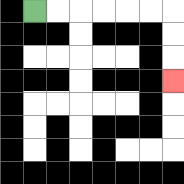{'start': '[1, 0]', 'end': '[7, 3]', 'path_directions': 'R,R,R,R,R,R,D,D,D', 'path_coordinates': '[[1, 0], [2, 0], [3, 0], [4, 0], [5, 0], [6, 0], [7, 0], [7, 1], [7, 2], [7, 3]]'}